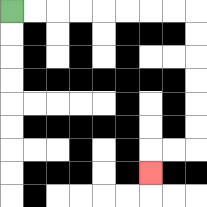{'start': '[0, 0]', 'end': '[6, 7]', 'path_directions': 'R,R,R,R,R,R,R,R,D,D,D,D,D,D,L,L,D', 'path_coordinates': '[[0, 0], [1, 0], [2, 0], [3, 0], [4, 0], [5, 0], [6, 0], [7, 0], [8, 0], [8, 1], [8, 2], [8, 3], [8, 4], [8, 5], [8, 6], [7, 6], [6, 6], [6, 7]]'}